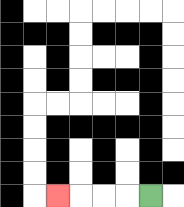{'start': '[6, 8]', 'end': '[2, 8]', 'path_directions': 'L,L,L,L', 'path_coordinates': '[[6, 8], [5, 8], [4, 8], [3, 8], [2, 8]]'}